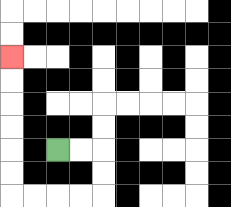{'start': '[2, 6]', 'end': '[0, 2]', 'path_directions': 'R,R,D,D,L,L,L,L,U,U,U,U,U,U', 'path_coordinates': '[[2, 6], [3, 6], [4, 6], [4, 7], [4, 8], [3, 8], [2, 8], [1, 8], [0, 8], [0, 7], [0, 6], [0, 5], [0, 4], [0, 3], [0, 2]]'}